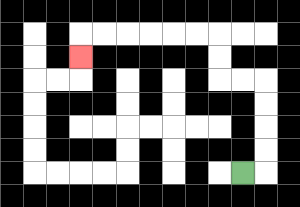{'start': '[10, 7]', 'end': '[3, 2]', 'path_directions': 'R,U,U,U,U,L,L,U,U,L,L,L,L,L,L,D', 'path_coordinates': '[[10, 7], [11, 7], [11, 6], [11, 5], [11, 4], [11, 3], [10, 3], [9, 3], [9, 2], [9, 1], [8, 1], [7, 1], [6, 1], [5, 1], [4, 1], [3, 1], [3, 2]]'}